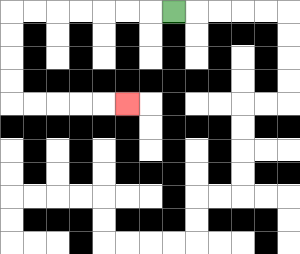{'start': '[7, 0]', 'end': '[5, 4]', 'path_directions': 'L,L,L,L,L,L,L,D,D,D,D,R,R,R,R,R', 'path_coordinates': '[[7, 0], [6, 0], [5, 0], [4, 0], [3, 0], [2, 0], [1, 0], [0, 0], [0, 1], [0, 2], [0, 3], [0, 4], [1, 4], [2, 4], [3, 4], [4, 4], [5, 4]]'}